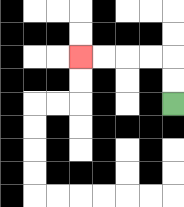{'start': '[7, 4]', 'end': '[3, 2]', 'path_directions': 'U,U,L,L,L,L', 'path_coordinates': '[[7, 4], [7, 3], [7, 2], [6, 2], [5, 2], [4, 2], [3, 2]]'}